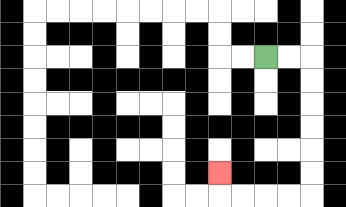{'start': '[11, 2]', 'end': '[9, 7]', 'path_directions': 'R,R,D,D,D,D,D,D,L,L,L,L,U', 'path_coordinates': '[[11, 2], [12, 2], [13, 2], [13, 3], [13, 4], [13, 5], [13, 6], [13, 7], [13, 8], [12, 8], [11, 8], [10, 8], [9, 8], [9, 7]]'}